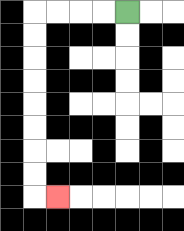{'start': '[5, 0]', 'end': '[2, 8]', 'path_directions': 'L,L,L,L,D,D,D,D,D,D,D,D,R', 'path_coordinates': '[[5, 0], [4, 0], [3, 0], [2, 0], [1, 0], [1, 1], [1, 2], [1, 3], [1, 4], [1, 5], [1, 6], [1, 7], [1, 8], [2, 8]]'}